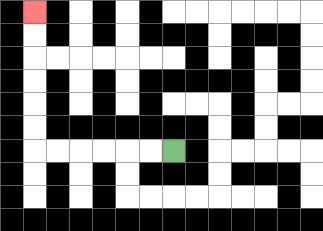{'start': '[7, 6]', 'end': '[1, 0]', 'path_directions': 'L,L,L,L,L,L,U,U,U,U,U,U', 'path_coordinates': '[[7, 6], [6, 6], [5, 6], [4, 6], [3, 6], [2, 6], [1, 6], [1, 5], [1, 4], [1, 3], [1, 2], [1, 1], [1, 0]]'}